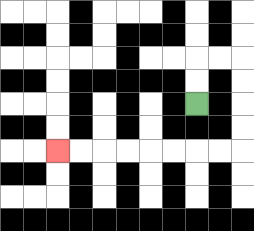{'start': '[8, 4]', 'end': '[2, 6]', 'path_directions': 'U,U,R,R,D,D,D,D,L,L,L,L,L,L,L,L', 'path_coordinates': '[[8, 4], [8, 3], [8, 2], [9, 2], [10, 2], [10, 3], [10, 4], [10, 5], [10, 6], [9, 6], [8, 6], [7, 6], [6, 6], [5, 6], [4, 6], [3, 6], [2, 6]]'}